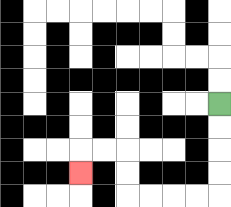{'start': '[9, 4]', 'end': '[3, 7]', 'path_directions': 'D,D,D,D,L,L,L,L,U,U,L,L,D', 'path_coordinates': '[[9, 4], [9, 5], [9, 6], [9, 7], [9, 8], [8, 8], [7, 8], [6, 8], [5, 8], [5, 7], [5, 6], [4, 6], [3, 6], [3, 7]]'}